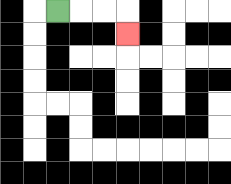{'start': '[2, 0]', 'end': '[5, 1]', 'path_directions': 'R,R,R,D', 'path_coordinates': '[[2, 0], [3, 0], [4, 0], [5, 0], [5, 1]]'}